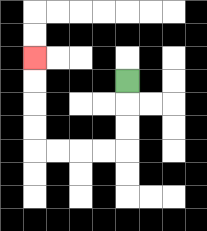{'start': '[5, 3]', 'end': '[1, 2]', 'path_directions': 'D,D,D,L,L,L,L,U,U,U,U', 'path_coordinates': '[[5, 3], [5, 4], [5, 5], [5, 6], [4, 6], [3, 6], [2, 6], [1, 6], [1, 5], [1, 4], [1, 3], [1, 2]]'}